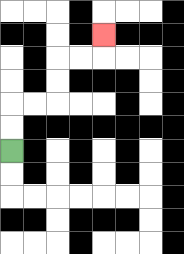{'start': '[0, 6]', 'end': '[4, 1]', 'path_directions': 'U,U,R,R,U,U,R,R,U', 'path_coordinates': '[[0, 6], [0, 5], [0, 4], [1, 4], [2, 4], [2, 3], [2, 2], [3, 2], [4, 2], [4, 1]]'}